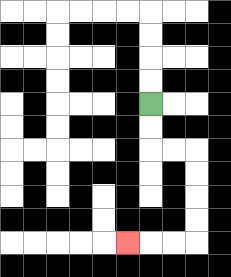{'start': '[6, 4]', 'end': '[5, 10]', 'path_directions': 'D,D,R,R,D,D,D,D,L,L,L', 'path_coordinates': '[[6, 4], [6, 5], [6, 6], [7, 6], [8, 6], [8, 7], [8, 8], [8, 9], [8, 10], [7, 10], [6, 10], [5, 10]]'}